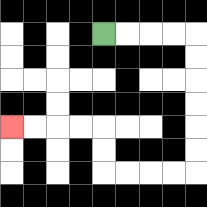{'start': '[4, 1]', 'end': '[0, 5]', 'path_directions': 'R,R,R,R,D,D,D,D,D,D,L,L,L,L,U,U,L,L,L,L', 'path_coordinates': '[[4, 1], [5, 1], [6, 1], [7, 1], [8, 1], [8, 2], [8, 3], [8, 4], [8, 5], [8, 6], [8, 7], [7, 7], [6, 7], [5, 7], [4, 7], [4, 6], [4, 5], [3, 5], [2, 5], [1, 5], [0, 5]]'}